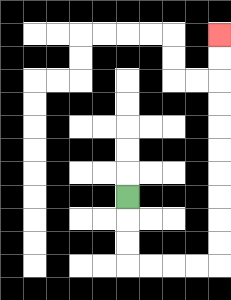{'start': '[5, 8]', 'end': '[9, 1]', 'path_directions': 'D,D,D,R,R,R,R,U,U,U,U,U,U,U,U,U,U', 'path_coordinates': '[[5, 8], [5, 9], [5, 10], [5, 11], [6, 11], [7, 11], [8, 11], [9, 11], [9, 10], [9, 9], [9, 8], [9, 7], [9, 6], [9, 5], [9, 4], [9, 3], [9, 2], [9, 1]]'}